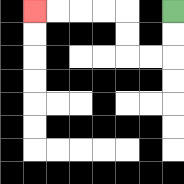{'start': '[7, 0]', 'end': '[1, 0]', 'path_directions': 'D,D,L,L,U,U,L,L,L,L', 'path_coordinates': '[[7, 0], [7, 1], [7, 2], [6, 2], [5, 2], [5, 1], [5, 0], [4, 0], [3, 0], [2, 0], [1, 0]]'}